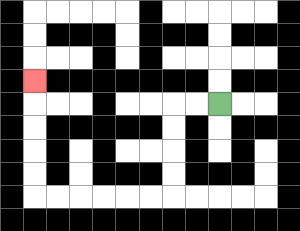{'start': '[9, 4]', 'end': '[1, 3]', 'path_directions': 'L,L,D,D,D,D,L,L,L,L,L,L,U,U,U,U,U', 'path_coordinates': '[[9, 4], [8, 4], [7, 4], [7, 5], [7, 6], [7, 7], [7, 8], [6, 8], [5, 8], [4, 8], [3, 8], [2, 8], [1, 8], [1, 7], [1, 6], [1, 5], [1, 4], [1, 3]]'}